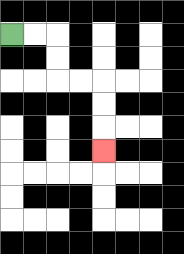{'start': '[0, 1]', 'end': '[4, 6]', 'path_directions': 'R,R,D,D,R,R,D,D,D', 'path_coordinates': '[[0, 1], [1, 1], [2, 1], [2, 2], [2, 3], [3, 3], [4, 3], [4, 4], [4, 5], [4, 6]]'}